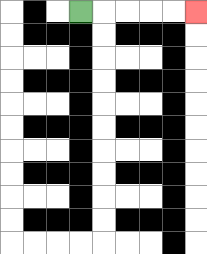{'start': '[3, 0]', 'end': '[8, 0]', 'path_directions': 'R,R,R,R,R', 'path_coordinates': '[[3, 0], [4, 0], [5, 0], [6, 0], [7, 0], [8, 0]]'}